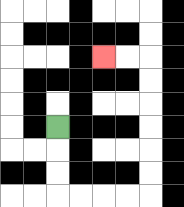{'start': '[2, 5]', 'end': '[4, 2]', 'path_directions': 'D,D,D,R,R,R,R,U,U,U,U,U,U,L,L', 'path_coordinates': '[[2, 5], [2, 6], [2, 7], [2, 8], [3, 8], [4, 8], [5, 8], [6, 8], [6, 7], [6, 6], [6, 5], [6, 4], [6, 3], [6, 2], [5, 2], [4, 2]]'}